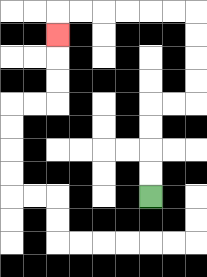{'start': '[6, 8]', 'end': '[2, 1]', 'path_directions': 'U,U,U,U,R,R,U,U,U,U,L,L,L,L,L,L,D', 'path_coordinates': '[[6, 8], [6, 7], [6, 6], [6, 5], [6, 4], [7, 4], [8, 4], [8, 3], [8, 2], [8, 1], [8, 0], [7, 0], [6, 0], [5, 0], [4, 0], [3, 0], [2, 0], [2, 1]]'}